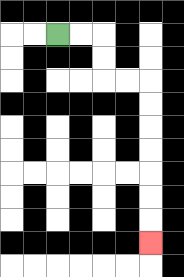{'start': '[2, 1]', 'end': '[6, 10]', 'path_directions': 'R,R,D,D,R,R,D,D,D,D,D,D,D', 'path_coordinates': '[[2, 1], [3, 1], [4, 1], [4, 2], [4, 3], [5, 3], [6, 3], [6, 4], [6, 5], [6, 6], [6, 7], [6, 8], [6, 9], [6, 10]]'}